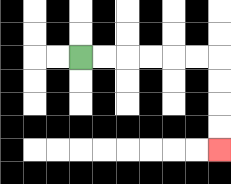{'start': '[3, 2]', 'end': '[9, 6]', 'path_directions': 'R,R,R,R,R,R,D,D,D,D', 'path_coordinates': '[[3, 2], [4, 2], [5, 2], [6, 2], [7, 2], [8, 2], [9, 2], [9, 3], [9, 4], [9, 5], [9, 6]]'}